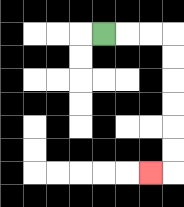{'start': '[4, 1]', 'end': '[6, 7]', 'path_directions': 'R,R,R,D,D,D,D,D,D,L', 'path_coordinates': '[[4, 1], [5, 1], [6, 1], [7, 1], [7, 2], [7, 3], [7, 4], [7, 5], [7, 6], [7, 7], [6, 7]]'}